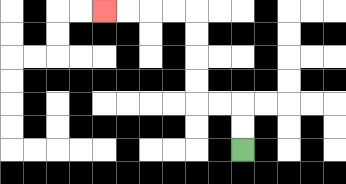{'start': '[10, 6]', 'end': '[4, 0]', 'path_directions': 'U,U,L,L,U,U,U,U,L,L,L,L', 'path_coordinates': '[[10, 6], [10, 5], [10, 4], [9, 4], [8, 4], [8, 3], [8, 2], [8, 1], [8, 0], [7, 0], [6, 0], [5, 0], [4, 0]]'}